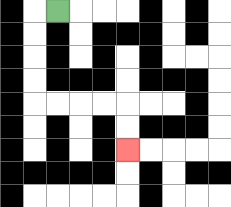{'start': '[2, 0]', 'end': '[5, 6]', 'path_directions': 'L,D,D,D,D,R,R,R,R,D,D', 'path_coordinates': '[[2, 0], [1, 0], [1, 1], [1, 2], [1, 3], [1, 4], [2, 4], [3, 4], [4, 4], [5, 4], [5, 5], [5, 6]]'}